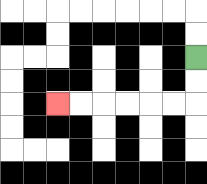{'start': '[8, 2]', 'end': '[2, 4]', 'path_directions': 'D,D,L,L,L,L,L,L', 'path_coordinates': '[[8, 2], [8, 3], [8, 4], [7, 4], [6, 4], [5, 4], [4, 4], [3, 4], [2, 4]]'}